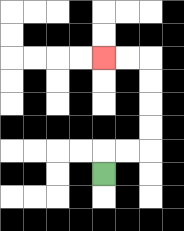{'start': '[4, 7]', 'end': '[4, 2]', 'path_directions': 'U,R,R,U,U,U,U,L,L', 'path_coordinates': '[[4, 7], [4, 6], [5, 6], [6, 6], [6, 5], [6, 4], [6, 3], [6, 2], [5, 2], [4, 2]]'}